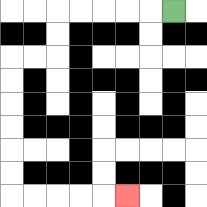{'start': '[7, 0]', 'end': '[5, 8]', 'path_directions': 'L,L,L,L,L,D,D,L,L,D,D,D,D,D,D,R,R,R,R,R', 'path_coordinates': '[[7, 0], [6, 0], [5, 0], [4, 0], [3, 0], [2, 0], [2, 1], [2, 2], [1, 2], [0, 2], [0, 3], [0, 4], [0, 5], [0, 6], [0, 7], [0, 8], [1, 8], [2, 8], [3, 8], [4, 8], [5, 8]]'}